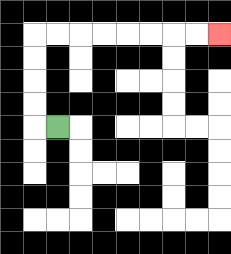{'start': '[2, 5]', 'end': '[9, 1]', 'path_directions': 'L,U,U,U,U,R,R,R,R,R,R,R,R', 'path_coordinates': '[[2, 5], [1, 5], [1, 4], [1, 3], [1, 2], [1, 1], [2, 1], [3, 1], [4, 1], [5, 1], [6, 1], [7, 1], [8, 1], [9, 1]]'}